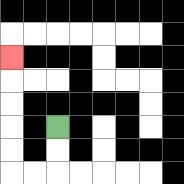{'start': '[2, 5]', 'end': '[0, 2]', 'path_directions': 'D,D,L,L,U,U,U,U,U', 'path_coordinates': '[[2, 5], [2, 6], [2, 7], [1, 7], [0, 7], [0, 6], [0, 5], [0, 4], [0, 3], [0, 2]]'}